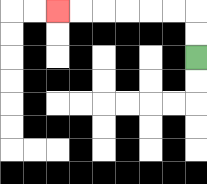{'start': '[8, 2]', 'end': '[2, 0]', 'path_directions': 'U,U,L,L,L,L,L,L', 'path_coordinates': '[[8, 2], [8, 1], [8, 0], [7, 0], [6, 0], [5, 0], [4, 0], [3, 0], [2, 0]]'}